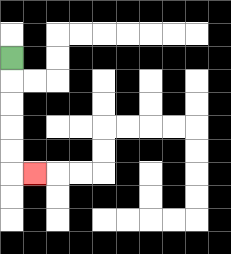{'start': '[0, 2]', 'end': '[1, 7]', 'path_directions': 'D,D,D,D,D,R', 'path_coordinates': '[[0, 2], [0, 3], [0, 4], [0, 5], [0, 6], [0, 7], [1, 7]]'}